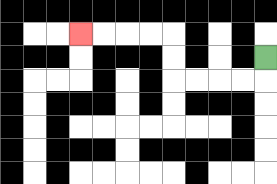{'start': '[11, 2]', 'end': '[3, 1]', 'path_directions': 'D,L,L,L,L,U,U,L,L,L,L', 'path_coordinates': '[[11, 2], [11, 3], [10, 3], [9, 3], [8, 3], [7, 3], [7, 2], [7, 1], [6, 1], [5, 1], [4, 1], [3, 1]]'}